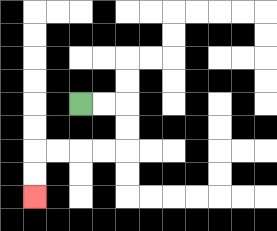{'start': '[3, 4]', 'end': '[1, 8]', 'path_directions': 'R,R,D,D,L,L,L,L,D,D', 'path_coordinates': '[[3, 4], [4, 4], [5, 4], [5, 5], [5, 6], [4, 6], [3, 6], [2, 6], [1, 6], [1, 7], [1, 8]]'}